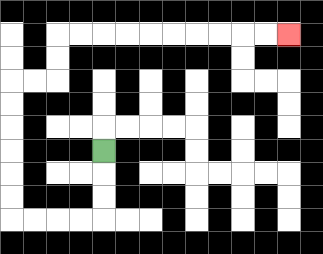{'start': '[4, 6]', 'end': '[12, 1]', 'path_directions': 'D,D,D,L,L,L,L,U,U,U,U,U,U,R,R,U,U,R,R,R,R,R,R,R,R,R,R', 'path_coordinates': '[[4, 6], [4, 7], [4, 8], [4, 9], [3, 9], [2, 9], [1, 9], [0, 9], [0, 8], [0, 7], [0, 6], [0, 5], [0, 4], [0, 3], [1, 3], [2, 3], [2, 2], [2, 1], [3, 1], [4, 1], [5, 1], [6, 1], [7, 1], [8, 1], [9, 1], [10, 1], [11, 1], [12, 1]]'}